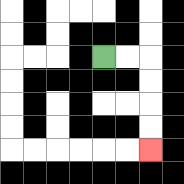{'start': '[4, 2]', 'end': '[6, 6]', 'path_directions': 'R,R,D,D,D,D', 'path_coordinates': '[[4, 2], [5, 2], [6, 2], [6, 3], [6, 4], [6, 5], [6, 6]]'}